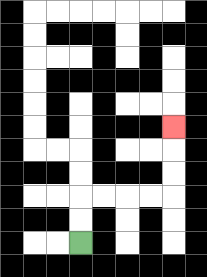{'start': '[3, 10]', 'end': '[7, 5]', 'path_directions': 'U,U,R,R,R,R,U,U,U', 'path_coordinates': '[[3, 10], [3, 9], [3, 8], [4, 8], [5, 8], [6, 8], [7, 8], [7, 7], [7, 6], [7, 5]]'}